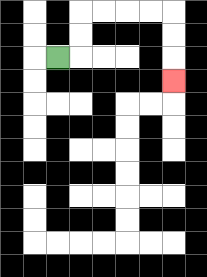{'start': '[2, 2]', 'end': '[7, 3]', 'path_directions': 'R,U,U,R,R,R,R,D,D,D', 'path_coordinates': '[[2, 2], [3, 2], [3, 1], [3, 0], [4, 0], [5, 0], [6, 0], [7, 0], [7, 1], [7, 2], [7, 3]]'}